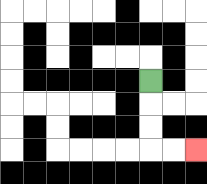{'start': '[6, 3]', 'end': '[8, 6]', 'path_directions': 'D,D,D,R,R', 'path_coordinates': '[[6, 3], [6, 4], [6, 5], [6, 6], [7, 6], [8, 6]]'}